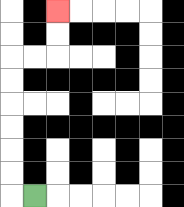{'start': '[1, 8]', 'end': '[2, 0]', 'path_directions': 'L,U,U,U,U,U,U,R,R,U,U', 'path_coordinates': '[[1, 8], [0, 8], [0, 7], [0, 6], [0, 5], [0, 4], [0, 3], [0, 2], [1, 2], [2, 2], [2, 1], [2, 0]]'}